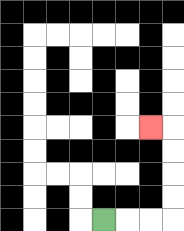{'start': '[4, 9]', 'end': '[6, 5]', 'path_directions': 'R,R,R,U,U,U,U,L', 'path_coordinates': '[[4, 9], [5, 9], [6, 9], [7, 9], [7, 8], [7, 7], [7, 6], [7, 5], [6, 5]]'}